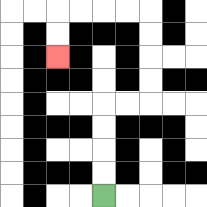{'start': '[4, 8]', 'end': '[2, 2]', 'path_directions': 'U,U,U,U,R,R,U,U,U,U,L,L,L,L,D,D', 'path_coordinates': '[[4, 8], [4, 7], [4, 6], [4, 5], [4, 4], [5, 4], [6, 4], [6, 3], [6, 2], [6, 1], [6, 0], [5, 0], [4, 0], [3, 0], [2, 0], [2, 1], [2, 2]]'}